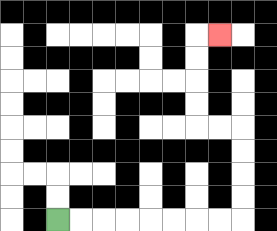{'start': '[2, 9]', 'end': '[9, 1]', 'path_directions': 'R,R,R,R,R,R,R,R,U,U,U,U,L,L,U,U,U,U,R', 'path_coordinates': '[[2, 9], [3, 9], [4, 9], [5, 9], [6, 9], [7, 9], [8, 9], [9, 9], [10, 9], [10, 8], [10, 7], [10, 6], [10, 5], [9, 5], [8, 5], [8, 4], [8, 3], [8, 2], [8, 1], [9, 1]]'}